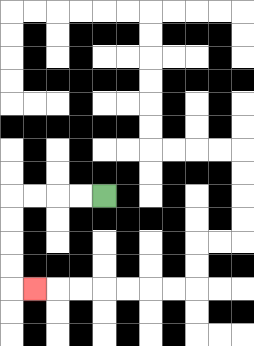{'start': '[4, 8]', 'end': '[1, 12]', 'path_directions': 'L,L,L,L,D,D,D,D,R', 'path_coordinates': '[[4, 8], [3, 8], [2, 8], [1, 8], [0, 8], [0, 9], [0, 10], [0, 11], [0, 12], [1, 12]]'}